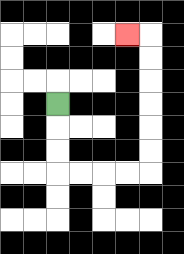{'start': '[2, 4]', 'end': '[5, 1]', 'path_directions': 'D,D,D,R,R,R,R,U,U,U,U,U,U,L', 'path_coordinates': '[[2, 4], [2, 5], [2, 6], [2, 7], [3, 7], [4, 7], [5, 7], [6, 7], [6, 6], [6, 5], [6, 4], [6, 3], [6, 2], [6, 1], [5, 1]]'}